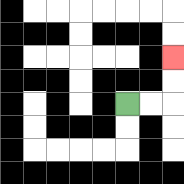{'start': '[5, 4]', 'end': '[7, 2]', 'path_directions': 'R,R,U,U', 'path_coordinates': '[[5, 4], [6, 4], [7, 4], [7, 3], [7, 2]]'}